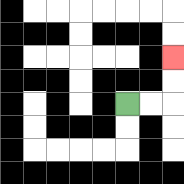{'start': '[5, 4]', 'end': '[7, 2]', 'path_directions': 'R,R,U,U', 'path_coordinates': '[[5, 4], [6, 4], [7, 4], [7, 3], [7, 2]]'}